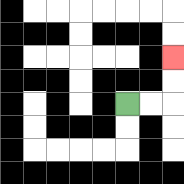{'start': '[5, 4]', 'end': '[7, 2]', 'path_directions': 'R,R,U,U', 'path_coordinates': '[[5, 4], [6, 4], [7, 4], [7, 3], [7, 2]]'}